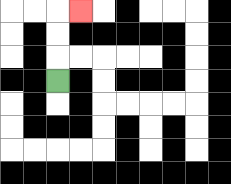{'start': '[2, 3]', 'end': '[3, 0]', 'path_directions': 'U,U,U,R', 'path_coordinates': '[[2, 3], [2, 2], [2, 1], [2, 0], [3, 0]]'}